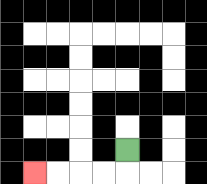{'start': '[5, 6]', 'end': '[1, 7]', 'path_directions': 'D,L,L,L,L', 'path_coordinates': '[[5, 6], [5, 7], [4, 7], [3, 7], [2, 7], [1, 7]]'}